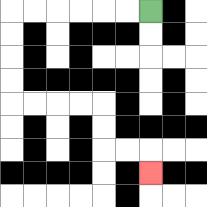{'start': '[6, 0]', 'end': '[6, 7]', 'path_directions': 'L,L,L,L,L,L,D,D,D,D,R,R,R,R,D,D,R,R,D', 'path_coordinates': '[[6, 0], [5, 0], [4, 0], [3, 0], [2, 0], [1, 0], [0, 0], [0, 1], [0, 2], [0, 3], [0, 4], [1, 4], [2, 4], [3, 4], [4, 4], [4, 5], [4, 6], [5, 6], [6, 6], [6, 7]]'}